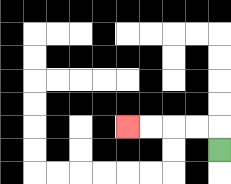{'start': '[9, 6]', 'end': '[5, 5]', 'path_directions': 'U,L,L,L,L', 'path_coordinates': '[[9, 6], [9, 5], [8, 5], [7, 5], [6, 5], [5, 5]]'}